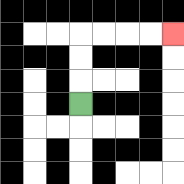{'start': '[3, 4]', 'end': '[7, 1]', 'path_directions': 'U,U,U,R,R,R,R', 'path_coordinates': '[[3, 4], [3, 3], [3, 2], [3, 1], [4, 1], [5, 1], [6, 1], [7, 1]]'}